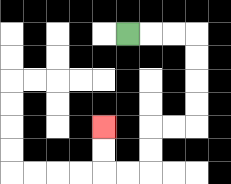{'start': '[5, 1]', 'end': '[4, 5]', 'path_directions': 'R,R,R,D,D,D,D,L,L,D,D,L,L,U,U', 'path_coordinates': '[[5, 1], [6, 1], [7, 1], [8, 1], [8, 2], [8, 3], [8, 4], [8, 5], [7, 5], [6, 5], [6, 6], [6, 7], [5, 7], [4, 7], [4, 6], [4, 5]]'}